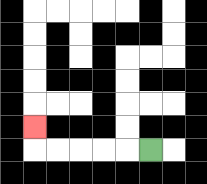{'start': '[6, 6]', 'end': '[1, 5]', 'path_directions': 'L,L,L,L,L,U', 'path_coordinates': '[[6, 6], [5, 6], [4, 6], [3, 6], [2, 6], [1, 6], [1, 5]]'}